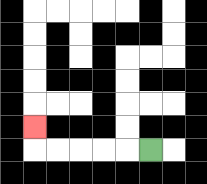{'start': '[6, 6]', 'end': '[1, 5]', 'path_directions': 'L,L,L,L,L,U', 'path_coordinates': '[[6, 6], [5, 6], [4, 6], [3, 6], [2, 6], [1, 6], [1, 5]]'}